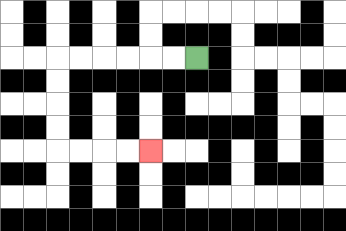{'start': '[8, 2]', 'end': '[6, 6]', 'path_directions': 'L,L,L,L,L,L,D,D,D,D,R,R,R,R', 'path_coordinates': '[[8, 2], [7, 2], [6, 2], [5, 2], [4, 2], [3, 2], [2, 2], [2, 3], [2, 4], [2, 5], [2, 6], [3, 6], [4, 6], [5, 6], [6, 6]]'}